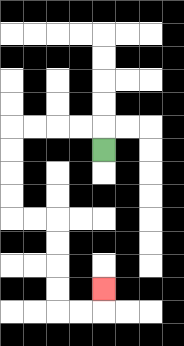{'start': '[4, 6]', 'end': '[4, 12]', 'path_directions': 'U,L,L,L,L,D,D,D,D,R,R,D,D,D,D,R,R,U', 'path_coordinates': '[[4, 6], [4, 5], [3, 5], [2, 5], [1, 5], [0, 5], [0, 6], [0, 7], [0, 8], [0, 9], [1, 9], [2, 9], [2, 10], [2, 11], [2, 12], [2, 13], [3, 13], [4, 13], [4, 12]]'}